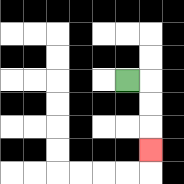{'start': '[5, 3]', 'end': '[6, 6]', 'path_directions': 'R,D,D,D', 'path_coordinates': '[[5, 3], [6, 3], [6, 4], [6, 5], [6, 6]]'}